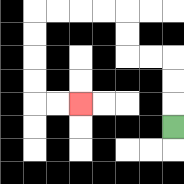{'start': '[7, 5]', 'end': '[3, 4]', 'path_directions': 'U,U,U,L,L,U,U,L,L,L,L,D,D,D,D,R,R', 'path_coordinates': '[[7, 5], [7, 4], [7, 3], [7, 2], [6, 2], [5, 2], [5, 1], [5, 0], [4, 0], [3, 0], [2, 0], [1, 0], [1, 1], [1, 2], [1, 3], [1, 4], [2, 4], [3, 4]]'}